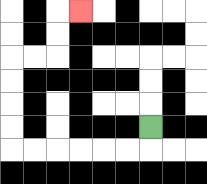{'start': '[6, 5]', 'end': '[3, 0]', 'path_directions': 'D,L,L,L,L,L,L,U,U,U,U,R,R,U,U,R', 'path_coordinates': '[[6, 5], [6, 6], [5, 6], [4, 6], [3, 6], [2, 6], [1, 6], [0, 6], [0, 5], [0, 4], [0, 3], [0, 2], [1, 2], [2, 2], [2, 1], [2, 0], [3, 0]]'}